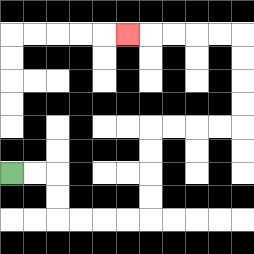{'start': '[0, 7]', 'end': '[5, 1]', 'path_directions': 'R,R,D,D,R,R,R,R,U,U,U,U,R,R,R,R,U,U,U,U,L,L,L,L,L', 'path_coordinates': '[[0, 7], [1, 7], [2, 7], [2, 8], [2, 9], [3, 9], [4, 9], [5, 9], [6, 9], [6, 8], [6, 7], [6, 6], [6, 5], [7, 5], [8, 5], [9, 5], [10, 5], [10, 4], [10, 3], [10, 2], [10, 1], [9, 1], [8, 1], [7, 1], [6, 1], [5, 1]]'}